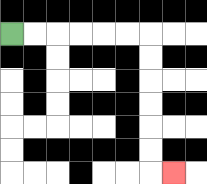{'start': '[0, 1]', 'end': '[7, 7]', 'path_directions': 'R,R,R,R,R,R,D,D,D,D,D,D,R', 'path_coordinates': '[[0, 1], [1, 1], [2, 1], [3, 1], [4, 1], [5, 1], [6, 1], [6, 2], [6, 3], [6, 4], [6, 5], [6, 6], [6, 7], [7, 7]]'}